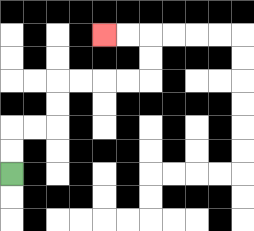{'start': '[0, 7]', 'end': '[4, 1]', 'path_directions': 'U,U,R,R,U,U,R,R,R,R,U,U,L,L', 'path_coordinates': '[[0, 7], [0, 6], [0, 5], [1, 5], [2, 5], [2, 4], [2, 3], [3, 3], [4, 3], [5, 3], [6, 3], [6, 2], [6, 1], [5, 1], [4, 1]]'}